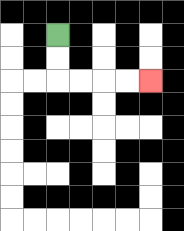{'start': '[2, 1]', 'end': '[6, 3]', 'path_directions': 'D,D,R,R,R,R', 'path_coordinates': '[[2, 1], [2, 2], [2, 3], [3, 3], [4, 3], [5, 3], [6, 3]]'}